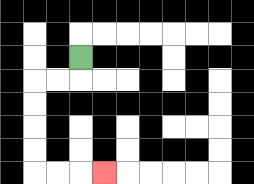{'start': '[3, 2]', 'end': '[4, 7]', 'path_directions': 'D,L,L,D,D,D,D,R,R,R', 'path_coordinates': '[[3, 2], [3, 3], [2, 3], [1, 3], [1, 4], [1, 5], [1, 6], [1, 7], [2, 7], [3, 7], [4, 7]]'}